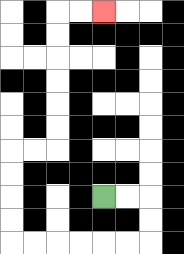{'start': '[4, 8]', 'end': '[4, 0]', 'path_directions': 'R,R,D,D,L,L,L,L,L,L,U,U,U,U,R,R,U,U,U,U,U,U,R,R', 'path_coordinates': '[[4, 8], [5, 8], [6, 8], [6, 9], [6, 10], [5, 10], [4, 10], [3, 10], [2, 10], [1, 10], [0, 10], [0, 9], [0, 8], [0, 7], [0, 6], [1, 6], [2, 6], [2, 5], [2, 4], [2, 3], [2, 2], [2, 1], [2, 0], [3, 0], [4, 0]]'}